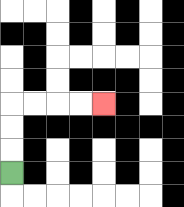{'start': '[0, 7]', 'end': '[4, 4]', 'path_directions': 'U,U,U,R,R,R,R', 'path_coordinates': '[[0, 7], [0, 6], [0, 5], [0, 4], [1, 4], [2, 4], [3, 4], [4, 4]]'}